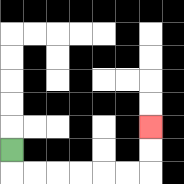{'start': '[0, 6]', 'end': '[6, 5]', 'path_directions': 'D,R,R,R,R,R,R,U,U', 'path_coordinates': '[[0, 6], [0, 7], [1, 7], [2, 7], [3, 7], [4, 7], [5, 7], [6, 7], [6, 6], [6, 5]]'}